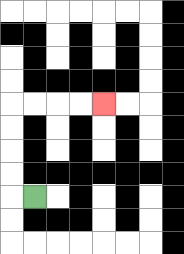{'start': '[1, 8]', 'end': '[4, 4]', 'path_directions': 'L,U,U,U,U,R,R,R,R', 'path_coordinates': '[[1, 8], [0, 8], [0, 7], [0, 6], [0, 5], [0, 4], [1, 4], [2, 4], [3, 4], [4, 4]]'}